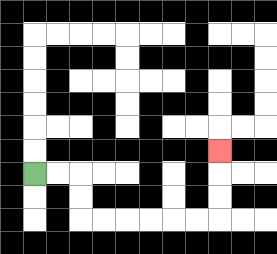{'start': '[1, 7]', 'end': '[9, 6]', 'path_directions': 'R,R,D,D,R,R,R,R,R,R,U,U,U', 'path_coordinates': '[[1, 7], [2, 7], [3, 7], [3, 8], [3, 9], [4, 9], [5, 9], [6, 9], [7, 9], [8, 9], [9, 9], [9, 8], [9, 7], [9, 6]]'}